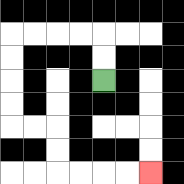{'start': '[4, 3]', 'end': '[6, 7]', 'path_directions': 'U,U,L,L,L,L,D,D,D,D,R,R,D,D,R,R,R,R', 'path_coordinates': '[[4, 3], [4, 2], [4, 1], [3, 1], [2, 1], [1, 1], [0, 1], [0, 2], [0, 3], [0, 4], [0, 5], [1, 5], [2, 5], [2, 6], [2, 7], [3, 7], [4, 7], [5, 7], [6, 7]]'}